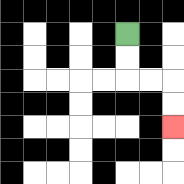{'start': '[5, 1]', 'end': '[7, 5]', 'path_directions': 'D,D,R,R,D,D', 'path_coordinates': '[[5, 1], [5, 2], [5, 3], [6, 3], [7, 3], [7, 4], [7, 5]]'}